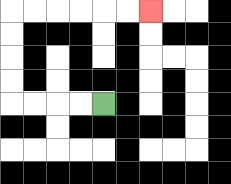{'start': '[4, 4]', 'end': '[6, 0]', 'path_directions': 'L,L,L,L,U,U,U,U,R,R,R,R,R,R', 'path_coordinates': '[[4, 4], [3, 4], [2, 4], [1, 4], [0, 4], [0, 3], [0, 2], [0, 1], [0, 0], [1, 0], [2, 0], [3, 0], [4, 0], [5, 0], [6, 0]]'}